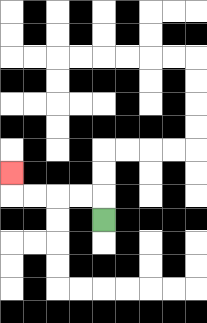{'start': '[4, 9]', 'end': '[0, 7]', 'path_directions': 'U,L,L,L,L,U', 'path_coordinates': '[[4, 9], [4, 8], [3, 8], [2, 8], [1, 8], [0, 8], [0, 7]]'}